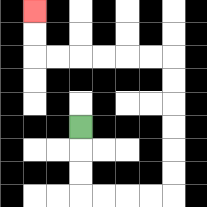{'start': '[3, 5]', 'end': '[1, 0]', 'path_directions': 'D,D,D,R,R,R,R,U,U,U,U,U,U,L,L,L,L,L,L,U,U', 'path_coordinates': '[[3, 5], [3, 6], [3, 7], [3, 8], [4, 8], [5, 8], [6, 8], [7, 8], [7, 7], [7, 6], [7, 5], [7, 4], [7, 3], [7, 2], [6, 2], [5, 2], [4, 2], [3, 2], [2, 2], [1, 2], [1, 1], [1, 0]]'}